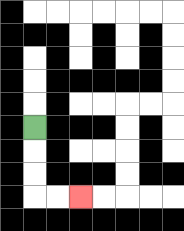{'start': '[1, 5]', 'end': '[3, 8]', 'path_directions': 'D,D,D,R,R', 'path_coordinates': '[[1, 5], [1, 6], [1, 7], [1, 8], [2, 8], [3, 8]]'}